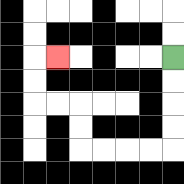{'start': '[7, 2]', 'end': '[2, 2]', 'path_directions': 'D,D,D,D,L,L,L,L,U,U,L,L,U,U,R', 'path_coordinates': '[[7, 2], [7, 3], [7, 4], [7, 5], [7, 6], [6, 6], [5, 6], [4, 6], [3, 6], [3, 5], [3, 4], [2, 4], [1, 4], [1, 3], [1, 2], [2, 2]]'}